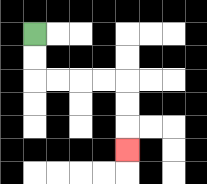{'start': '[1, 1]', 'end': '[5, 6]', 'path_directions': 'D,D,R,R,R,R,D,D,D', 'path_coordinates': '[[1, 1], [1, 2], [1, 3], [2, 3], [3, 3], [4, 3], [5, 3], [5, 4], [5, 5], [5, 6]]'}